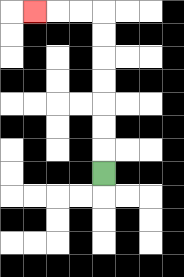{'start': '[4, 7]', 'end': '[1, 0]', 'path_directions': 'U,U,U,U,U,U,U,L,L,L', 'path_coordinates': '[[4, 7], [4, 6], [4, 5], [4, 4], [4, 3], [4, 2], [4, 1], [4, 0], [3, 0], [2, 0], [1, 0]]'}